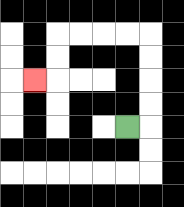{'start': '[5, 5]', 'end': '[1, 3]', 'path_directions': 'R,U,U,U,U,L,L,L,L,D,D,L', 'path_coordinates': '[[5, 5], [6, 5], [6, 4], [6, 3], [6, 2], [6, 1], [5, 1], [4, 1], [3, 1], [2, 1], [2, 2], [2, 3], [1, 3]]'}